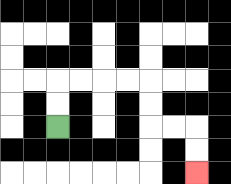{'start': '[2, 5]', 'end': '[8, 7]', 'path_directions': 'U,U,R,R,R,R,D,D,R,R,D,D', 'path_coordinates': '[[2, 5], [2, 4], [2, 3], [3, 3], [4, 3], [5, 3], [6, 3], [6, 4], [6, 5], [7, 5], [8, 5], [8, 6], [8, 7]]'}